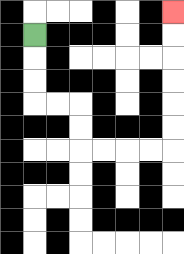{'start': '[1, 1]', 'end': '[7, 0]', 'path_directions': 'D,D,D,R,R,D,D,R,R,R,R,U,U,U,U,U,U', 'path_coordinates': '[[1, 1], [1, 2], [1, 3], [1, 4], [2, 4], [3, 4], [3, 5], [3, 6], [4, 6], [5, 6], [6, 6], [7, 6], [7, 5], [7, 4], [7, 3], [7, 2], [7, 1], [7, 0]]'}